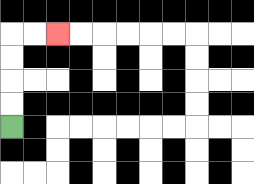{'start': '[0, 5]', 'end': '[2, 1]', 'path_directions': 'U,U,U,U,R,R', 'path_coordinates': '[[0, 5], [0, 4], [0, 3], [0, 2], [0, 1], [1, 1], [2, 1]]'}